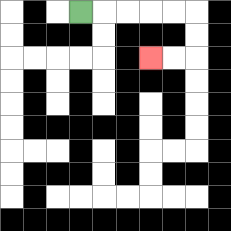{'start': '[3, 0]', 'end': '[6, 2]', 'path_directions': 'R,R,R,R,R,D,D,L,L', 'path_coordinates': '[[3, 0], [4, 0], [5, 0], [6, 0], [7, 0], [8, 0], [8, 1], [8, 2], [7, 2], [6, 2]]'}